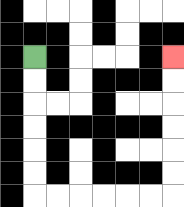{'start': '[1, 2]', 'end': '[7, 2]', 'path_directions': 'D,D,D,D,D,D,R,R,R,R,R,R,U,U,U,U,U,U', 'path_coordinates': '[[1, 2], [1, 3], [1, 4], [1, 5], [1, 6], [1, 7], [1, 8], [2, 8], [3, 8], [4, 8], [5, 8], [6, 8], [7, 8], [7, 7], [7, 6], [7, 5], [7, 4], [7, 3], [7, 2]]'}